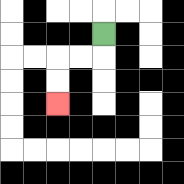{'start': '[4, 1]', 'end': '[2, 4]', 'path_directions': 'D,L,L,D,D', 'path_coordinates': '[[4, 1], [4, 2], [3, 2], [2, 2], [2, 3], [2, 4]]'}